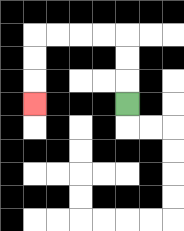{'start': '[5, 4]', 'end': '[1, 4]', 'path_directions': 'U,U,U,L,L,L,L,D,D,D', 'path_coordinates': '[[5, 4], [5, 3], [5, 2], [5, 1], [4, 1], [3, 1], [2, 1], [1, 1], [1, 2], [1, 3], [1, 4]]'}